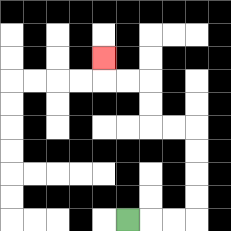{'start': '[5, 9]', 'end': '[4, 2]', 'path_directions': 'R,R,R,U,U,U,U,L,L,U,U,L,L,U', 'path_coordinates': '[[5, 9], [6, 9], [7, 9], [8, 9], [8, 8], [8, 7], [8, 6], [8, 5], [7, 5], [6, 5], [6, 4], [6, 3], [5, 3], [4, 3], [4, 2]]'}